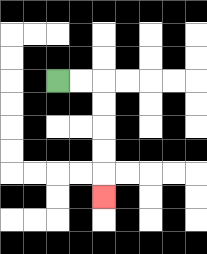{'start': '[2, 3]', 'end': '[4, 8]', 'path_directions': 'R,R,D,D,D,D,D', 'path_coordinates': '[[2, 3], [3, 3], [4, 3], [4, 4], [4, 5], [4, 6], [4, 7], [4, 8]]'}